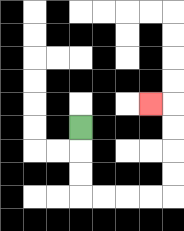{'start': '[3, 5]', 'end': '[6, 4]', 'path_directions': 'D,D,D,R,R,R,R,U,U,U,U,L', 'path_coordinates': '[[3, 5], [3, 6], [3, 7], [3, 8], [4, 8], [5, 8], [6, 8], [7, 8], [7, 7], [7, 6], [7, 5], [7, 4], [6, 4]]'}